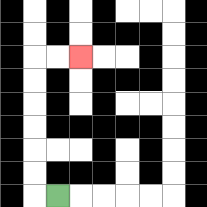{'start': '[2, 8]', 'end': '[3, 2]', 'path_directions': 'L,U,U,U,U,U,U,R,R', 'path_coordinates': '[[2, 8], [1, 8], [1, 7], [1, 6], [1, 5], [1, 4], [1, 3], [1, 2], [2, 2], [3, 2]]'}